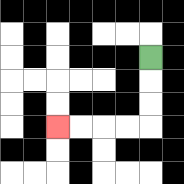{'start': '[6, 2]', 'end': '[2, 5]', 'path_directions': 'D,D,D,L,L,L,L', 'path_coordinates': '[[6, 2], [6, 3], [6, 4], [6, 5], [5, 5], [4, 5], [3, 5], [2, 5]]'}